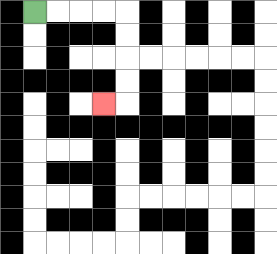{'start': '[1, 0]', 'end': '[4, 4]', 'path_directions': 'R,R,R,R,D,D,D,D,L', 'path_coordinates': '[[1, 0], [2, 0], [3, 0], [4, 0], [5, 0], [5, 1], [5, 2], [5, 3], [5, 4], [4, 4]]'}